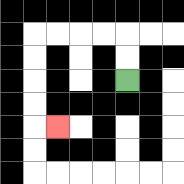{'start': '[5, 3]', 'end': '[2, 5]', 'path_directions': 'U,U,L,L,L,L,D,D,D,D,R', 'path_coordinates': '[[5, 3], [5, 2], [5, 1], [4, 1], [3, 1], [2, 1], [1, 1], [1, 2], [1, 3], [1, 4], [1, 5], [2, 5]]'}